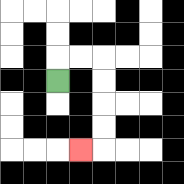{'start': '[2, 3]', 'end': '[3, 6]', 'path_directions': 'U,R,R,D,D,D,D,L', 'path_coordinates': '[[2, 3], [2, 2], [3, 2], [4, 2], [4, 3], [4, 4], [4, 5], [4, 6], [3, 6]]'}